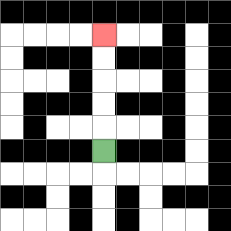{'start': '[4, 6]', 'end': '[4, 1]', 'path_directions': 'U,U,U,U,U', 'path_coordinates': '[[4, 6], [4, 5], [4, 4], [4, 3], [4, 2], [4, 1]]'}